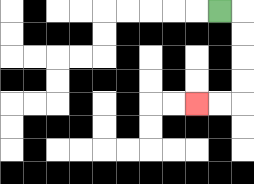{'start': '[9, 0]', 'end': '[8, 4]', 'path_directions': 'R,D,D,D,D,L,L', 'path_coordinates': '[[9, 0], [10, 0], [10, 1], [10, 2], [10, 3], [10, 4], [9, 4], [8, 4]]'}